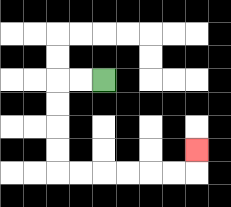{'start': '[4, 3]', 'end': '[8, 6]', 'path_directions': 'L,L,D,D,D,D,R,R,R,R,R,R,U', 'path_coordinates': '[[4, 3], [3, 3], [2, 3], [2, 4], [2, 5], [2, 6], [2, 7], [3, 7], [4, 7], [5, 7], [6, 7], [7, 7], [8, 7], [8, 6]]'}